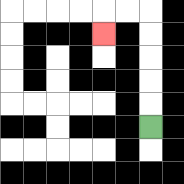{'start': '[6, 5]', 'end': '[4, 1]', 'path_directions': 'U,U,U,U,U,L,L,D', 'path_coordinates': '[[6, 5], [6, 4], [6, 3], [6, 2], [6, 1], [6, 0], [5, 0], [4, 0], [4, 1]]'}